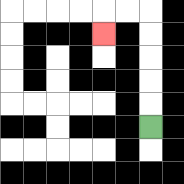{'start': '[6, 5]', 'end': '[4, 1]', 'path_directions': 'U,U,U,U,U,L,L,D', 'path_coordinates': '[[6, 5], [6, 4], [6, 3], [6, 2], [6, 1], [6, 0], [5, 0], [4, 0], [4, 1]]'}